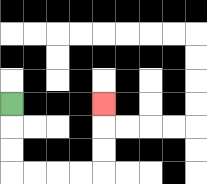{'start': '[0, 4]', 'end': '[4, 4]', 'path_directions': 'D,D,D,R,R,R,R,U,U,U', 'path_coordinates': '[[0, 4], [0, 5], [0, 6], [0, 7], [1, 7], [2, 7], [3, 7], [4, 7], [4, 6], [4, 5], [4, 4]]'}